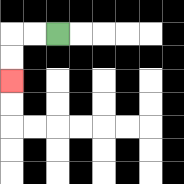{'start': '[2, 1]', 'end': '[0, 3]', 'path_directions': 'L,L,D,D', 'path_coordinates': '[[2, 1], [1, 1], [0, 1], [0, 2], [0, 3]]'}